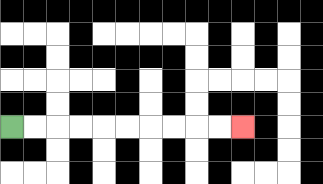{'start': '[0, 5]', 'end': '[10, 5]', 'path_directions': 'R,R,R,R,R,R,R,R,R,R', 'path_coordinates': '[[0, 5], [1, 5], [2, 5], [3, 5], [4, 5], [5, 5], [6, 5], [7, 5], [8, 5], [9, 5], [10, 5]]'}